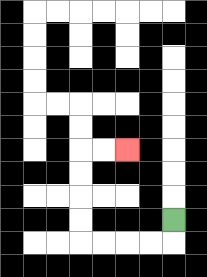{'start': '[7, 9]', 'end': '[5, 6]', 'path_directions': 'D,L,L,L,L,U,U,U,U,R,R', 'path_coordinates': '[[7, 9], [7, 10], [6, 10], [5, 10], [4, 10], [3, 10], [3, 9], [3, 8], [3, 7], [3, 6], [4, 6], [5, 6]]'}